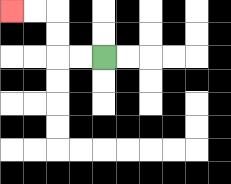{'start': '[4, 2]', 'end': '[0, 0]', 'path_directions': 'L,L,U,U,L,L', 'path_coordinates': '[[4, 2], [3, 2], [2, 2], [2, 1], [2, 0], [1, 0], [0, 0]]'}